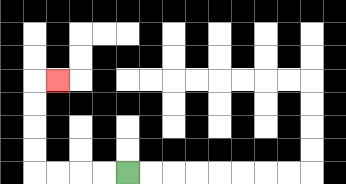{'start': '[5, 7]', 'end': '[2, 3]', 'path_directions': 'L,L,L,L,U,U,U,U,R', 'path_coordinates': '[[5, 7], [4, 7], [3, 7], [2, 7], [1, 7], [1, 6], [1, 5], [1, 4], [1, 3], [2, 3]]'}